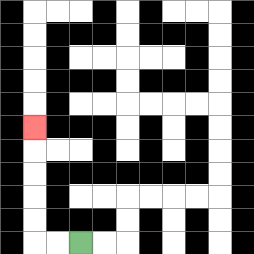{'start': '[3, 10]', 'end': '[1, 5]', 'path_directions': 'L,L,U,U,U,U,U', 'path_coordinates': '[[3, 10], [2, 10], [1, 10], [1, 9], [1, 8], [1, 7], [1, 6], [1, 5]]'}